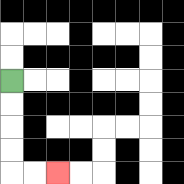{'start': '[0, 3]', 'end': '[2, 7]', 'path_directions': 'D,D,D,D,R,R', 'path_coordinates': '[[0, 3], [0, 4], [0, 5], [0, 6], [0, 7], [1, 7], [2, 7]]'}